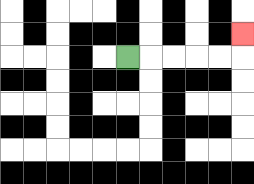{'start': '[5, 2]', 'end': '[10, 1]', 'path_directions': 'R,R,R,R,R,U', 'path_coordinates': '[[5, 2], [6, 2], [7, 2], [8, 2], [9, 2], [10, 2], [10, 1]]'}